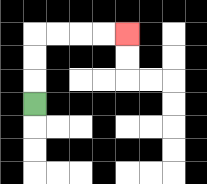{'start': '[1, 4]', 'end': '[5, 1]', 'path_directions': 'U,U,U,R,R,R,R', 'path_coordinates': '[[1, 4], [1, 3], [1, 2], [1, 1], [2, 1], [3, 1], [4, 1], [5, 1]]'}